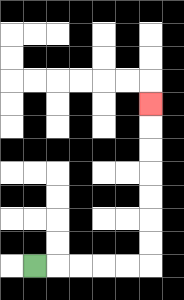{'start': '[1, 11]', 'end': '[6, 4]', 'path_directions': 'R,R,R,R,R,U,U,U,U,U,U,U', 'path_coordinates': '[[1, 11], [2, 11], [3, 11], [4, 11], [5, 11], [6, 11], [6, 10], [6, 9], [6, 8], [6, 7], [6, 6], [6, 5], [6, 4]]'}